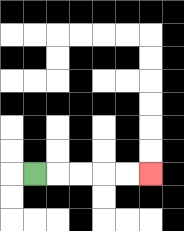{'start': '[1, 7]', 'end': '[6, 7]', 'path_directions': 'R,R,R,R,R', 'path_coordinates': '[[1, 7], [2, 7], [3, 7], [4, 7], [5, 7], [6, 7]]'}